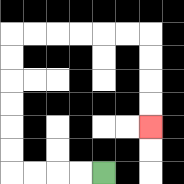{'start': '[4, 7]', 'end': '[6, 5]', 'path_directions': 'L,L,L,L,U,U,U,U,U,U,R,R,R,R,R,R,D,D,D,D', 'path_coordinates': '[[4, 7], [3, 7], [2, 7], [1, 7], [0, 7], [0, 6], [0, 5], [0, 4], [0, 3], [0, 2], [0, 1], [1, 1], [2, 1], [3, 1], [4, 1], [5, 1], [6, 1], [6, 2], [6, 3], [6, 4], [6, 5]]'}